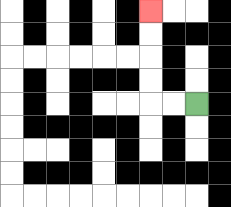{'start': '[8, 4]', 'end': '[6, 0]', 'path_directions': 'L,L,U,U,U,U', 'path_coordinates': '[[8, 4], [7, 4], [6, 4], [6, 3], [6, 2], [6, 1], [6, 0]]'}